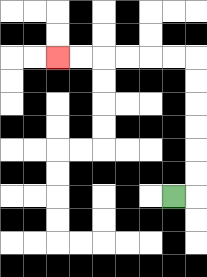{'start': '[7, 8]', 'end': '[2, 2]', 'path_directions': 'R,U,U,U,U,U,U,L,L,L,L,L,L', 'path_coordinates': '[[7, 8], [8, 8], [8, 7], [8, 6], [8, 5], [8, 4], [8, 3], [8, 2], [7, 2], [6, 2], [5, 2], [4, 2], [3, 2], [2, 2]]'}